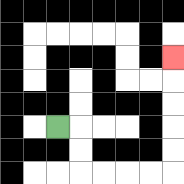{'start': '[2, 5]', 'end': '[7, 2]', 'path_directions': 'R,D,D,R,R,R,R,U,U,U,U,U', 'path_coordinates': '[[2, 5], [3, 5], [3, 6], [3, 7], [4, 7], [5, 7], [6, 7], [7, 7], [7, 6], [7, 5], [7, 4], [7, 3], [7, 2]]'}